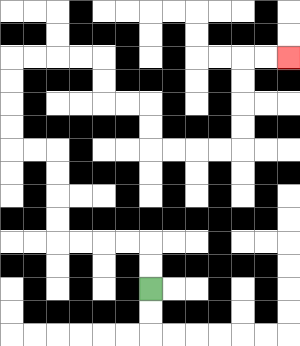{'start': '[6, 12]', 'end': '[12, 2]', 'path_directions': 'U,U,L,L,L,L,U,U,U,U,L,L,U,U,U,U,R,R,R,R,D,D,R,R,D,D,R,R,R,R,U,U,U,U,R,R', 'path_coordinates': '[[6, 12], [6, 11], [6, 10], [5, 10], [4, 10], [3, 10], [2, 10], [2, 9], [2, 8], [2, 7], [2, 6], [1, 6], [0, 6], [0, 5], [0, 4], [0, 3], [0, 2], [1, 2], [2, 2], [3, 2], [4, 2], [4, 3], [4, 4], [5, 4], [6, 4], [6, 5], [6, 6], [7, 6], [8, 6], [9, 6], [10, 6], [10, 5], [10, 4], [10, 3], [10, 2], [11, 2], [12, 2]]'}